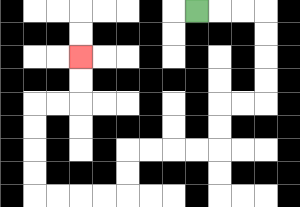{'start': '[8, 0]', 'end': '[3, 2]', 'path_directions': 'R,R,R,D,D,D,D,L,L,D,D,L,L,L,L,D,D,L,L,L,L,U,U,U,U,R,R,U,U', 'path_coordinates': '[[8, 0], [9, 0], [10, 0], [11, 0], [11, 1], [11, 2], [11, 3], [11, 4], [10, 4], [9, 4], [9, 5], [9, 6], [8, 6], [7, 6], [6, 6], [5, 6], [5, 7], [5, 8], [4, 8], [3, 8], [2, 8], [1, 8], [1, 7], [1, 6], [1, 5], [1, 4], [2, 4], [3, 4], [3, 3], [3, 2]]'}